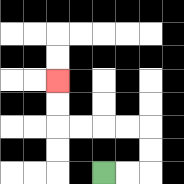{'start': '[4, 7]', 'end': '[2, 3]', 'path_directions': 'R,R,U,U,L,L,L,L,U,U', 'path_coordinates': '[[4, 7], [5, 7], [6, 7], [6, 6], [6, 5], [5, 5], [4, 5], [3, 5], [2, 5], [2, 4], [2, 3]]'}